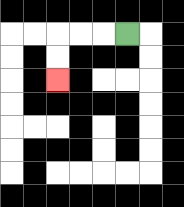{'start': '[5, 1]', 'end': '[2, 3]', 'path_directions': 'L,L,L,D,D', 'path_coordinates': '[[5, 1], [4, 1], [3, 1], [2, 1], [2, 2], [2, 3]]'}